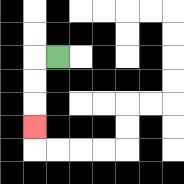{'start': '[2, 2]', 'end': '[1, 5]', 'path_directions': 'L,D,D,D', 'path_coordinates': '[[2, 2], [1, 2], [1, 3], [1, 4], [1, 5]]'}